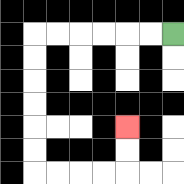{'start': '[7, 1]', 'end': '[5, 5]', 'path_directions': 'L,L,L,L,L,L,D,D,D,D,D,D,R,R,R,R,U,U', 'path_coordinates': '[[7, 1], [6, 1], [5, 1], [4, 1], [3, 1], [2, 1], [1, 1], [1, 2], [1, 3], [1, 4], [1, 5], [1, 6], [1, 7], [2, 7], [3, 7], [4, 7], [5, 7], [5, 6], [5, 5]]'}